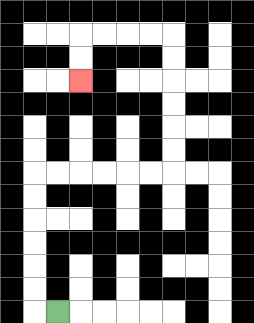{'start': '[2, 13]', 'end': '[3, 3]', 'path_directions': 'L,U,U,U,U,U,U,R,R,R,R,R,R,U,U,U,U,U,U,L,L,L,L,D,D', 'path_coordinates': '[[2, 13], [1, 13], [1, 12], [1, 11], [1, 10], [1, 9], [1, 8], [1, 7], [2, 7], [3, 7], [4, 7], [5, 7], [6, 7], [7, 7], [7, 6], [7, 5], [7, 4], [7, 3], [7, 2], [7, 1], [6, 1], [5, 1], [4, 1], [3, 1], [3, 2], [3, 3]]'}